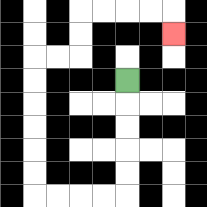{'start': '[5, 3]', 'end': '[7, 1]', 'path_directions': 'D,D,D,D,D,L,L,L,L,U,U,U,U,U,U,R,R,U,U,R,R,R,R,D', 'path_coordinates': '[[5, 3], [5, 4], [5, 5], [5, 6], [5, 7], [5, 8], [4, 8], [3, 8], [2, 8], [1, 8], [1, 7], [1, 6], [1, 5], [1, 4], [1, 3], [1, 2], [2, 2], [3, 2], [3, 1], [3, 0], [4, 0], [5, 0], [6, 0], [7, 0], [7, 1]]'}